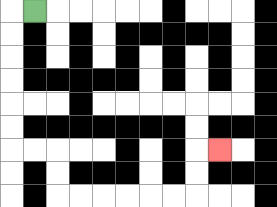{'start': '[1, 0]', 'end': '[9, 6]', 'path_directions': 'L,D,D,D,D,D,D,R,R,D,D,R,R,R,R,R,R,U,U,R', 'path_coordinates': '[[1, 0], [0, 0], [0, 1], [0, 2], [0, 3], [0, 4], [0, 5], [0, 6], [1, 6], [2, 6], [2, 7], [2, 8], [3, 8], [4, 8], [5, 8], [6, 8], [7, 8], [8, 8], [8, 7], [8, 6], [9, 6]]'}